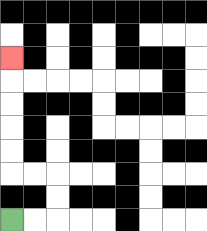{'start': '[0, 9]', 'end': '[0, 2]', 'path_directions': 'R,R,U,U,L,L,U,U,U,U,U', 'path_coordinates': '[[0, 9], [1, 9], [2, 9], [2, 8], [2, 7], [1, 7], [0, 7], [0, 6], [0, 5], [0, 4], [0, 3], [0, 2]]'}